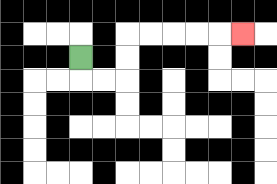{'start': '[3, 2]', 'end': '[10, 1]', 'path_directions': 'D,R,R,U,U,R,R,R,R,R', 'path_coordinates': '[[3, 2], [3, 3], [4, 3], [5, 3], [5, 2], [5, 1], [6, 1], [7, 1], [8, 1], [9, 1], [10, 1]]'}